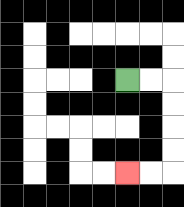{'start': '[5, 3]', 'end': '[5, 7]', 'path_directions': 'R,R,D,D,D,D,L,L', 'path_coordinates': '[[5, 3], [6, 3], [7, 3], [7, 4], [7, 5], [7, 6], [7, 7], [6, 7], [5, 7]]'}